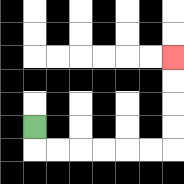{'start': '[1, 5]', 'end': '[7, 2]', 'path_directions': 'D,R,R,R,R,R,R,U,U,U,U', 'path_coordinates': '[[1, 5], [1, 6], [2, 6], [3, 6], [4, 6], [5, 6], [6, 6], [7, 6], [7, 5], [7, 4], [7, 3], [7, 2]]'}